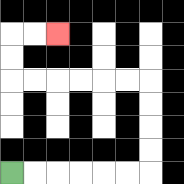{'start': '[0, 7]', 'end': '[2, 1]', 'path_directions': 'R,R,R,R,R,R,U,U,U,U,L,L,L,L,L,L,U,U,R,R', 'path_coordinates': '[[0, 7], [1, 7], [2, 7], [3, 7], [4, 7], [5, 7], [6, 7], [6, 6], [6, 5], [6, 4], [6, 3], [5, 3], [4, 3], [3, 3], [2, 3], [1, 3], [0, 3], [0, 2], [0, 1], [1, 1], [2, 1]]'}